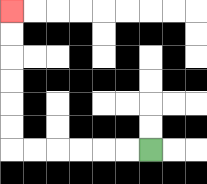{'start': '[6, 6]', 'end': '[0, 0]', 'path_directions': 'L,L,L,L,L,L,U,U,U,U,U,U', 'path_coordinates': '[[6, 6], [5, 6], [4, 6], [3, 6], [2, 6], [1, 6], [0, 6], [0, 5], [0, 4], [0, 3], [0, 2], [0, 1], [0, 0]]'}